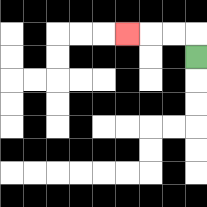{'start': '[8, 2]', 'end': '[5, 1]', 'path_directions': 'U,L,L,L', 'path_coordinates': '[[8, 2], [8, 1], [7, 1], [6, 1], [5, 1]]'}